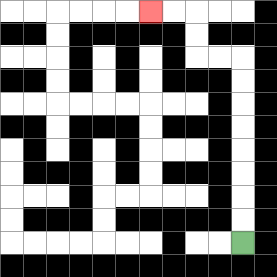{'start': '[10, 10]', 'end': '[6, 0]', 'path_directions': 'U,U,U,U,U,U,U,U,L,L,U,U,L,L', 'path_coordinates': '[[10, 10], [10, 9], [10, 8], [10, 7], [10, 6], [10, 5], [10, 4], [10, 3], [10, 2], [9, 2], [8, 2], [8, 1], [8, 0], [7, 0], [6, 0]]'}